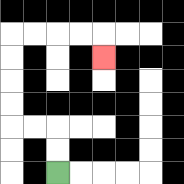{'start': '[2, 7]', 'end': '[4, 2]', 'path_directions': 'U,U,L,L,U,U,U,U,R,R,R,R,D', 'path_coordinates': '[[2, 7], [2, 6], [2, 5], [1, 5], [0, 5], [0, 4], [0, 3], [0, 2], [0, 1], [1, 1], [2, 1], [3, 1], [4, 1], [4, 2]]'}